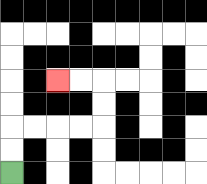{'start': '[0, 7]', 'end': '[2, 3]', 'path_directions': 'U,U,R,R,R,R,U,U,L,L', 'path_coordinates': '[[0, 7], [0, 6], [0, 5], [1, 5], [2, 5], [3, 5], [4, 5], [4, 4], [4, 3], [3, 3], [2, 3]]'}